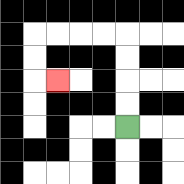{'start': '[5, 5]', 'end': '[2, 3]', 'path_directions': 'U,U,U,U,L,L,L,L,D,D,R', 'path_coordinates': '[[5, 5], [5, 4], [5, 3], [5, 2], [5, 1], [4, 1], [3, 1], [2, 1], [1, 1], [1, 2], [1, 3], [2, 3]]'}